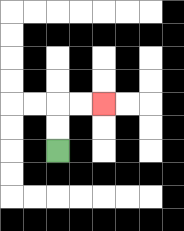{'start': '[2, 6]', 'end': '[4, 4]', 'path_directions': 'U,U,R,R', 'path_coordinates': '[[2, 6], [2, 5], [2, 4], [3, 4], [4, 4]]'}